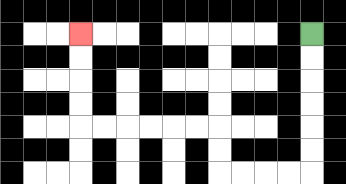{'start': '[13, 1]', 'end': '[3, 1]', 'path_directions': 'D,D,D,D,D,D,L,L,L,L,U,U,L,L,L,L,L,L,U,U,U,U', 'path_coordinates': '[[13, 1], [13, 2], [13, 3], [13, 4], [13, 5], [13, 6], [13, 7], [12, 7], [11, 7], [10, 7], [9, 7], [9, 6], [9, 5], [8, 5], [7, 5], [6, 5], [5, 5], [4, 5], [3, 5], [3, 4], [3, 3], [3, 2], [3, 1]]'}